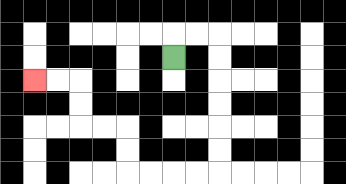{'start': '[7, 2]', 'end': '[1, 3]', 'path_directions': 'U,R,R,D,D,D,D,D,D,L,L,L,L,U,U,L,L,U,U,L,L', 'path_coordinates': '[[7, 2], [7, 1], [8, 1], [9, 1], [9, 2], [9, 3], [9, 4], [9, 5], [9, 6], [9, 7], [8, 7], [7, 7], [6, 7], [5, 7], [5, 6], [5, 5], [4, 5], [3, 5], [3, 4], [3, 3], [2, 3], [1, 3]]'}